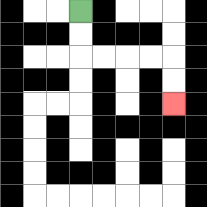{'start': '[3, 0]', 'end': '[7, 4]', 'path_directions': 'D,D,R,R,R,R,D,D', 'path_coordinates': '[[3, 0], [3, 1], [3, 2], [4, 2], [5, 2], [6, 2], [7, 2], [7, 3], [7, 4]]'}